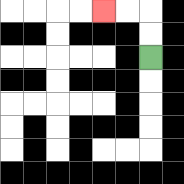{'start': '[6, 2]', 'end': '[4, 0]', 'path_directions': 'U,U,L,L', 'path_coordinates': '[[6, 2], [6, 1], [6, 0], [5, 0], [4, 0]]'}